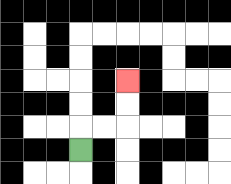{'start': '[3, 6]', 'end': '[5, 3]', 'path_directions': 'U,R,R,U,U', 'path_coordinates': '[[3, 6], [3, 5], [4, 5], [5, 5], [5, 4], [5, 3]]'}